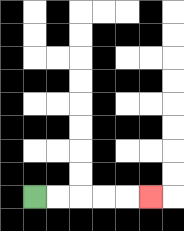{'start': '[1, 8]', 'end': '[6, 8]', 'path_directions': 'R,R,R,R,R', 'path_coordinates': '[[1, 8], [2, 8], [3, 8], [4, 8], [5, 8], [6, 8]]'}